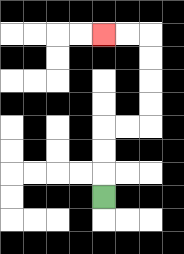{'start': '[4, 8]', 'end': '[4, 1]', 'path_directions': 'U,U,U,R,R,U,U,U,U,L,L', 'path_coordinates': '[[4, 8], [4, 7], [4, 6], [4, 5], [5, 5], [6, 5], [6, 4], [6, 3], [6, 2], [6, 1], [5, 1], [4, 1]]'}